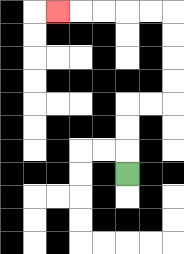{'start': '[5, 7]', 'end': '[2, 0]', 'path_directions': 'U,U,U,R,R,U,U,U,U,L,L,L,L,L', 'path_coordinates': '[[5, 7], [5, 6], [5, 5], [5, 4], [6, 4], [7, 4], [7, 3], [7, 2], [7, 1], [7, 0], [6, 0], [5, 0], [4, 0], [3, 0], [2, 0]]'}